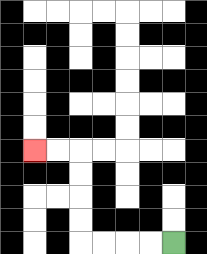{'start': '[7, 10]', 'end': '[1, 6]', 'path_directions': 'L,L,L,L,U,U,U,U,L,L', 'path_coordinates': '[[7, 10], [6, 10], [5, 10], [4, 10], [3, 10], [3, 9], [3, 8], [3, 7], [3, 6], [2, 6], [1, 6]]'}